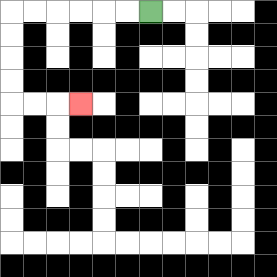{'start': '[6, 0]', 'end': '[3, 4]', 'path_directions': 'L,L,L,L,L,L,D,D,D,D,R,R,R', 'path_coordinates': '[[6, 0], [5, 0], [4, 0], [3, 0], [2, 0], [1, 0], [0, 0], [0, 1], [0, 2], [0, 3], [0, 4], [1, 4], [2, 4], [3, 4]]'}